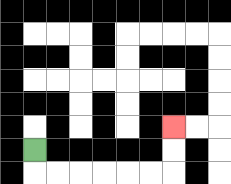{'start': '[1, 6]', 'end': '[7, 5]', 'path_directions': 'D,R,R,R,R,R,R,U,U', 'path_coordinates': '[[1, 6], [1, 7], [2, 7], [3, 7], [4, 7], [5, 7], [6, 7], [7, 7], [7, 6], [7, 5]]'}